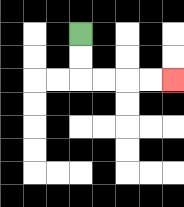{'start': '[3, 1]', 'end': '[7, 3]', 'path_directions': 'D,D,R,R,R,R', 'path_coordinates': '[[3, 1], [3, 2], [3, 3], [4, 3], [5, 3], [6, 3], [7, 3]]'}